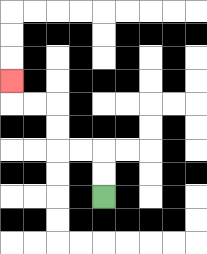{'start': '[4, 8]', 'end': '[0, 3]', 'path_directions': 'U,U,L,L,U,U,L,L,U', 'path_coordinates': '[[4, 8], [4, 7], [4, 6], [3, 6], [2, 6], [2, 5], [2, 4], [1, 4], [0, 4], [0, 3]]'}